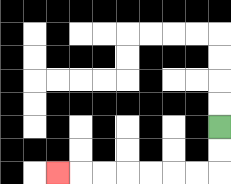{'start': '[9, 5]', 'end': '[2, 7]', 'path_directions': 'D,D,L,L,L,L,L,L,L', 'path_coordinates': '[[9, 5], [9, 6], [9, 7], [8, 7], [7, 7], [6, 7], [5, 7], [4, 7], [3, 7], [2, 7]]'}